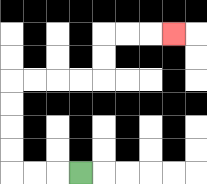{'start': '[3, 7]', 'end': '[7, 1]', 'path_directions': 'L,L,L,U,U,U,U,R,R,R,R,U,U,R,R,R', 'path_coordinates': '[[3, 7], [2, 7], [1, 7], [0, 7], [0, 6], [0, 5], [0, 4], [0, 3], [1, 3], [2, 3], [3, 3], [4, 3], [4, 2], [4, 1], [5, 1], [6, 1], [7, 1]]'}